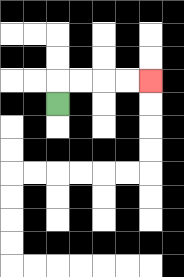{'start': '[2, 4]', 'end': '[6, 3]', 'path_directions': 'U,R,R,R,R', 'path_coordinates': '[[2, 4], [2, 3], [3, 3], [4, 3], [5, 3], [6, 3]]'}